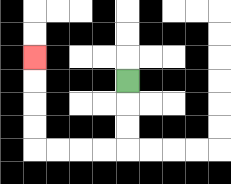{'start': '[5, 3]', 'end': '[1, 2]', 'path_directions': 'D,D,D,L,L,L,L,U,U,U,U', 'path_coordinates': '[[5, 3], [5, 4], [5, 5], [5, 6], [4, 6], [3, 6], [2, 6], [1, 6], [1, 5], [1, 4], [1, 3], [1, 2]]'}